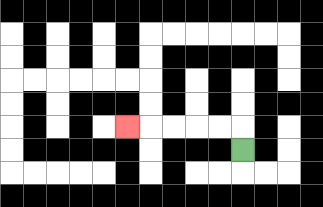{'start': '[10, 6]', 'end': '[5, 5]', 'path_directions': 'U,L,L,L,L,L', 'path_coordinates': '[[10, 6], [10, 5], [9, 5], [8, 5], [7, 5], [6, 5], [5, 5]]'}